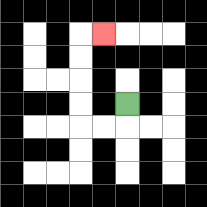{'start': '[5, 4]', 'end': '[4, 1]', 'path_directions': 'D,L,L,U,U,U,U,R', 'path_coordinates': '[[5, 4], [5, 5], [4, 5], [3, 5], [3, 4], [3, 3], [3, 2], [3, 1], [4, 1]]'}